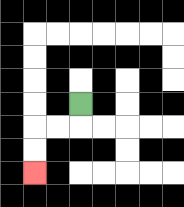{'start': '[3, 4]', 'end': '[1, 7]', 'path_directions': 'D,L,L,D,D', 'path_coordinates': '[[3, 4], [3, 5], [2, 5], [1, 5], [1, 6], [1, 7]]'}